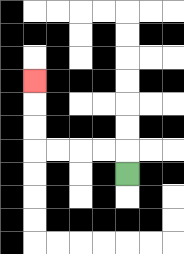{'start': '[5, 7]', 'end': '[1, 3]', 'path_directions': 'U,L,L,L,L,U,U,U', 'path_coordinates': '[[5, 7], [5, 6], [4, 6], [3, 6], [2, 6], [1, 6], [1, 5], [1, 4], [1, 3]]'}